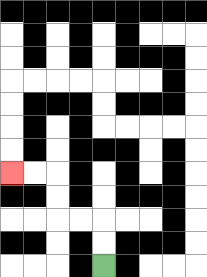{'start': '[4, 11]', 'end': '[0, 7]', 'path_directions': 'U,U,L,L,U,U,L,L', 'path_coordinates': '[[4, 11], [4, 10], [4, 9], [3, 9], [2, 9], [2, 8], [2, 7], [1, 7], [0, 7]]'}